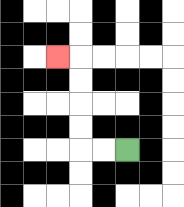{'start': '[5, 6]', 'end': '[2, 2]', 'path_directions': 'L,L,U,U,U,U,L', 'path_coordinates': '[[5, 6], [4, 6], [3, 6], [3, 5], [3, 4], [3, 3], [3, 2], [2, 2]]'}